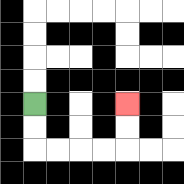{'start': '[1, 4]', 'end': '[5, 4]', 'path_directions': 'D,D,R,R,R,R,U,U', 'path_coordinates': '[[1, 4], [1, 5], [1, 6], [2, 6], [3, 6], [4, 6], [5, 6], [5, 5], [5, 4]]'}